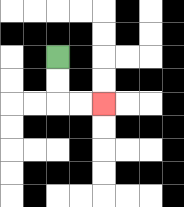{'start': '[2, 2]', 'end': '[4, 4]', 'path_directions': 'D,D,R,R', 'path_coordinates': '[[2, 2], [2, 3], [2, 4], [3, 4], [4, 4]]'}